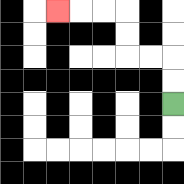{'start': '[7, 4]', 'end': '[2, 0]', 'path_directions': 'U,U,L,L,U,U,L,L,L', 'path_coordinates': '[[7, 4], [7, 3], [7, 2], [6, 2], [5, 2], [5, 1], [5, 0], [4, 0], [3, 0], [2, 0]]'}